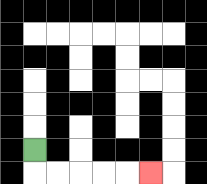{'start': '[1, 6]', 'end': '[6, 7]', 'path_directions': 'D,R,R,R,R,R', 'path_coordinates': '[[1, 6], [1, 7], [2, 7], [3, 7], [4, 7], [5, 7], [6, 7]]'}